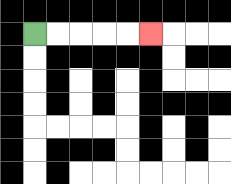{'start': '[1, 1]', 'end': '[6, 1]', 'path_directions': 'R,R,R,R,R', 'path_coordinates': '[[1, 1], [2, 1], [3, 1], [4, 1], [5, 1], [6, 1]]'}